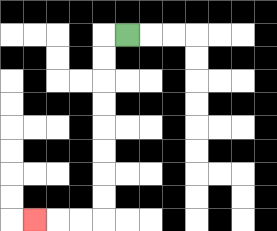{'start': '[5, 1]', 'end': '[1, 9]', 'path_directions': 'L,D,D,D,D,D,D,D,D,L,L,L', 'path_coordinates': '[[5, 1], [4, 1], [4, 2], [4, 3], [4, 4], [4, 5], [4, 6], [4, 7], [4, 8], [4, 9], [3, 9], [2, 9], [1, 9]]'}